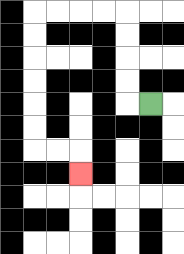{'start': '[6, 4]', 'end': '[3, 7]', 'path_directions': 'L,U,U,U,U,L,L,L,L,D,D,D,D,D,D,R,R,D', 'path_coordinates': '[[6, 4], [5, 4], [5, 3], [5, 2], [5, 1], [5, 0], [4, 0], [3, 0], [2, 0], [1, 0], [1, 1], [1, 2], [1, 3], [1, 4], [1, 5], [1, 6], [2, 6], [3, 6], [3, 7]]'}